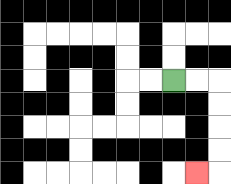{'start': '[7, 3]', 'end': '[8, 7]', 'path_directions': 'R,R,D,D,D,D,L', 'path_coordinates': '[[7, 3], [8, 3], [9, 3], [9, 4], [9, 5], [9, 6], [9, 7], [8, 7]]'}